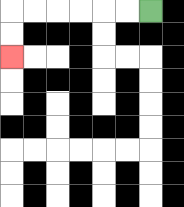{'start': '[6, 0]', 'end': '[0, 2]', 'path_directions': 'L,L,L,L,L,L,D,D', 'path_coordinates': '[[6, 0], [5, 0], [4, 0], [3, 0], [2, 0], [1, 0], [0, 0], [0, 1], [0, 2]]'}